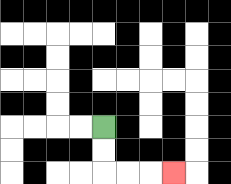{'start': '[4, 5]', 'end': '[7, 7]', 'path_directions': 'D,D,R,R,R', 'path_coordinates': '[[4, 5], [4, 6], [4, 7], [5, 7], [6, 7], [7, 7]]'}